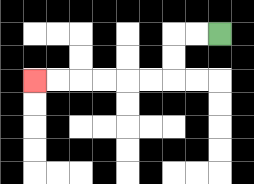{'start': '[9, 1]', 'end': '[1, 3]', 'path_directions': 'L,L,D,D,L,L,L,L,L,L', 'path_coordinates': '[[9, 1], [8, 1], [7, 1], [7, 2], [7, 3], [6, 3], [5, 3], [4, 3], [3, 3], [2, 3], [1, 3]]'}